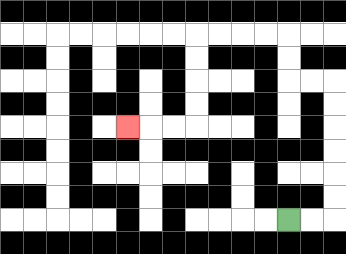{'start': '[12, 9]', 'end': '[5, 5]', 'path_directions': 'R,R,U,U,U,U,U,U,L,L,U,U,L,L,L,L,D,D,D,D,L,L,L', 'path_coordinates': '[[12, 9], [13, 9], [14, 9], [14, 8], [14, 7], [14, 6], [14, 5], [14, 4], [14, 3], [13, 3], [12, 3], [12, 2], [12, 1], [11, 1], [10, 1], [9, 1], [8, 1], [8, 2], [8, 3], [8, 4], [8, 5], [7, 5], [6, 5], [5, 5]]'}